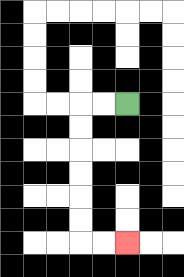{'start': '[5, 4]', 'end': '[5, 10]', 'path_directions': 'L,L,D,D,D,D,D,D,R,R', 'path_coordinates': '[[5, 4], [4, 4], [3, 4], [3, 5], [3, 6], [3, 7], [3, 8], [3, 9], [3, 10], [4, 10], [5, 10]]'}